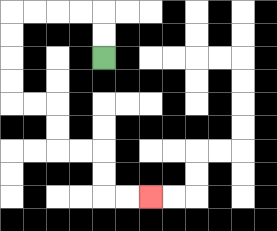{'start': '[4, 2]', 'end': '[6, 8]', 'path_directions': 'U,U,L,L,L,L,D,D,D,D,R,R,D,D,R,R,D,D,R,R', 'path_coordinates': '[[4, 2], [4, 1], [4, 0], [3, 0], [2, 0], [1, 0], [0, 0], [0, 1], [0, 2], [0, 3], [0, 4], [1, 4], [2, 4], [2, 5], [2, 6], [3, 6], [4, 6], [4, 7], [4, 8], [5, 8], [6, 8]]'}